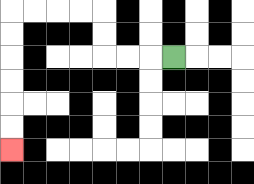{'start': '[7, 2]', 'end': '[0, 6]', 'path_directions': 'L,L,L,U,U,L,L,L,L,D,D,D,D,D,D', 'path_coordinates': '[[7, 2], [6, 2], [5, 2], [4, 2], [4, 1], [4, 0], [3, 0], [2, 0], [1, 0], [0, 0], [0, 1], [0, 2], [0, 3], [0, 4], [0, 5], [0, 6]]'}